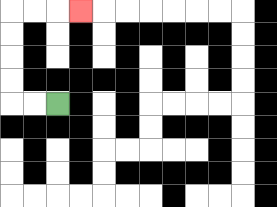{'start': '[2, 4]', 'end': '[3, 0]', 'path_directions': 'L,L,U,U,U,U,R,R,R', 'path_coordinates': '[[2, 4], [1, 4], [0, 4], [0, 3], [0, 2], [0, 1], [0, 0], [1, 0], [2, 0], [3, 0]]'}